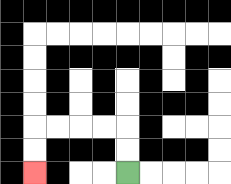{'start': '[5, 7]', 'end': '[1, 7]', 'path_directions': 'U,U,L,L,L,L,D,D', 'path_coordinates': '[[5, 7], [5, 6], [5, 5], [4, 5], [3, 5], [2, 5], [1, 5], [1, 6], [1, 7]]'}